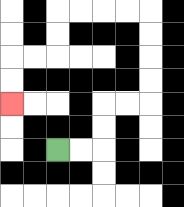{'start': '[2, 6]', 'end': '[0, 4]', 'path_directions': 'R,R,U,U,R,R,U,U,U,U,L,L,L,L,D,D,L,L,D,D', 'path_coordinates': '[[2, 6], [3, 6], [4, 6], [4, 5], [4, 4], [5, 4], [6, 4], [6, 3], [6, 2], [6, 1], [6, 0], [5, 0], [4, 0], [3, 0], [2, 0], [2, 1], [2, 2], [1, 2], [0, 2], [0, 3], [0, 4]]'}